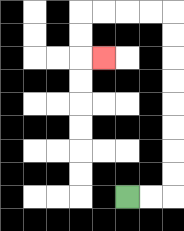{'start': '[5, 8]', 'end': '[4, 2]', 'path_directions': 'R,R,U,U,U,U,U,U,U,U,L,L,L,L,D,D,R', 'path_coordinates': '[[5, 8], [6, 8], [7, 8], [7, 7], [7, 6], [7, 5], [7, 4], [7, 3], [7, 2], [7, 1], [7, 0], [6, 0], [5, 0], [4, 0], [3, 0], [3, 1], [3, 2], [4, 2]]'}